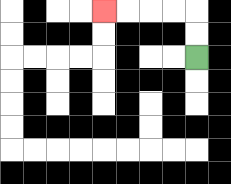{'start': '[8, 2]', 'end': '[4, 0]', 'path_directions': 'U,U,L,L,L,L', 'path_coordinates': '[[8, 2], [8, 1], [8, 0], [7, 0], [6, 0], [5, 0], [4, 0]]'}